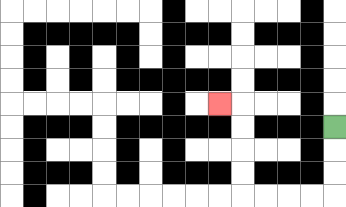{'start': '[14, 5]', 'end': '[9, 4]', 'path_directions': 'D,D,D,L,L,L,L,U,U,U,U,L', 'path_coordinates': '[[14, 5], [14, 6], [14, 7], [14, 8], [13, 8], [12, 8], [11, 8], [10, 8], [10, 7], [10, 6], [10, 5], [10, 4], [9, 4]]'}